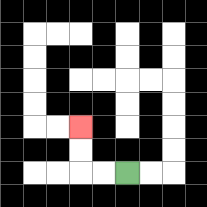{'start': '[5, 7]', 'end': '[3, 5]', 'path_directions': 'L,L,U,U', 'path_coordinates': '[[5, 7], [4, 7], [3, 7], [3, 6], [3, 5]]'}